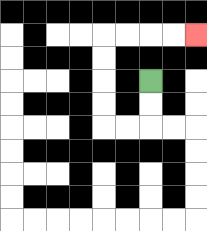{'start': '[6, 3]', 'end': '[8, 1]', 'path_directions': 'D,D,L,L,U,U,U,U,R,R,R,R', 'path_coordinates': '[[6, 3], [6, 4], [6, 5], [5, 5], [4, 5], [4, 4], [4, 3], [4, 2], [4, 1], [5, 1], [6, 1], [7, 1], [8, 1]]'}